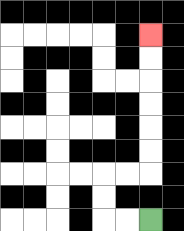{'start': '[6, 9]', 'end': '[6, 1]', 'path_directions': 'L,L,U,U,R,R,U,U,U,U,U,U', 'path_coordinates': '[[6, 9], [5, 9], [4, 9], [4, 8], [4, 7], [5, 7], [6, 7], [6, 6], [6, 5], [6, 4], [6, 3], [6, 2], [6, 1]]'}